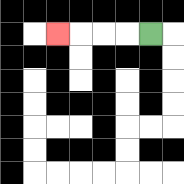{'start': '[6, 1]', 'end': '[2, 1]', 'path_directions': 'L,L,L,L', 'path_coordinates': '[[6, 1], [5, 1], [4, 1], [3, 1], [2, 1]]'}